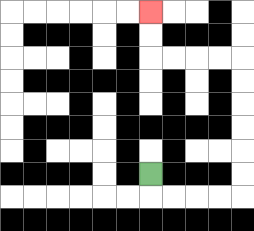{'start': '[6, 7]', 'end': '[6, 0]', 'path_directions': 'D,R,R,R,R,U,U,U,U,U,U,L,L,L,L,U,U', 'path_coordinates': '[[6, 7], [6, 8], [7, 8], [8, 8], [9, 8], [10, 8], [10, 7], [10, 6], [10, 5], [10, 4], [10, 3], [10, 2], [9, 2], [8, 2], [7, 2], [6, 2], [6, 1], [6, 0]]'}